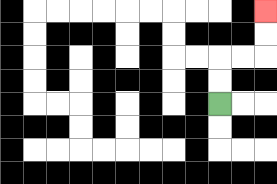{'start': '[9, 4]', 'end': '[11, 0]', 'path_directions': 'U,U,R,R,U,U', 'path_coordinates': '[[9, 4], [9, 3], [9, 2], [10, 2], [11, 2], [11, 1], [11, 0]]'}